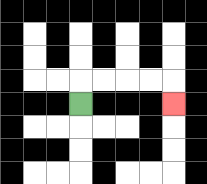{'start': '[3, 4]', 'end': '[7, 4]', 'path_directions': 'U,R,R,R,R,D', 'path_coordinates': '[[3, 4], [3, 3], [4, 3], [5, 3], [6, 3], [7, 3], [7, 4]]'}